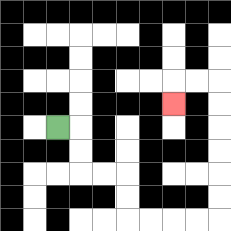{'start': '[2, 5]', 'end': '[7, 4]', 'path_directions': 'R,D,D,R,R,D,D,R,R,R,R,U,U,U,U,U,U,L,L,D', 'path_coordinates': '[[2, 5], [3, 5], [3, 6], [3, 7], [4, 7], [5, 7], [5, 8], [5, 9], [6, 9], [7, 9], [8, 9], [9, 9], [9, 8], [9, 7], [9, 6], [9, 5], [9, 4], [9, 3], [8, 3], [7, 3], [7, 4]]'}